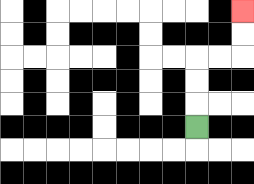{'start': '[8, 5]', 'end': '[10, 0]', 'path_directions': 'U,U,U,R,R,U,U', 'path_coordinates': '[[8, 5], [8, 4], [8, 3], [8, 2], [9, 2], [10, 2], [10, 1], [10, 0]]'}